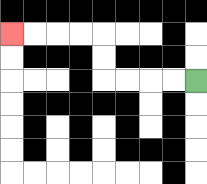{'start': '[8, 3]', 'end': '[0, 1]', 'path_directions': 'L,L,L,L,U,U,L,L,L,L', 'path_coordinates': '[[8, 3], [7, 3], [6, 3], [5, 3], [4, 3], [4, 2], [4, 1], [3, 1], [2, 1], [1, 1], [0, 1]]'}